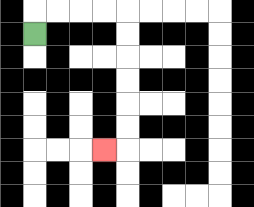{'start': '[1, 1]', 'end': '[4, 6]', 'path_directions': 'U,R,R,R,R,D,D,D,D,D,D,L', 'path_coordinates': '[[1, 1], [1, 0], [2, 0], [3, 0], [4, 0], [5, 0], [5, 1], [5, 2], [5, 3], [5, 4], [5, 5], [5, 6], [4, 6]]'}